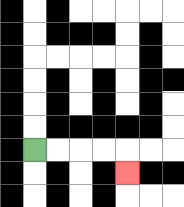{'start': '[1, 6]', 'end': '[5, 7]', 'path_directions': 'R,R,R,R,D', 'path_coordinates': '[[1, 6], [2, 6], [3, 6], [4, 6], [5, 6], [5, 7]]'}